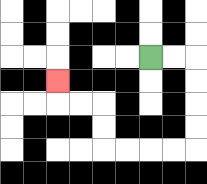{'start': '[6, 2]', 'end': '[2, 3]', 'path_directions': 'R,R,D,D,D,D,L,L,L,L,U,U,L,L,U', 'path_coordinates': '[[6, 2], [7, 2], [8, 2], [8, 3], [8, 4], [8, 5], [8, 6], [7, 6], [6, 6], [5, 6], [4, 6], [4, 5], [4, 4], [3, 4], [2, 4], [2, 3]]'}